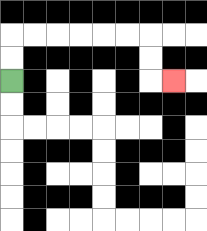{'start': '[0, 3]', 'end': '[7, 3]', 'path_directions': 'U,U,R,R,R,R,R,R,D,D,R', 'path_coordinates': '[[0, 3], [0, 2], [0, 1], [1, 1], [2, 1], [3, 1], [4, 1], [5, 1], [6, 1], [6, 2], [6, 3], [7, 3]]'}